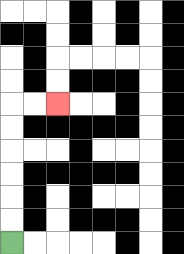{'start': '[0, 10]', 'end': '[2, 4]', 'path_directions': 'U,U,U,U,U,U,R,R', 'path_coordinates': '[[0, 10], [0, 9], [0, 8], [0, 7], [0, 6], [0, 5], [0, 4], [1, 4], [2, 4]]'}